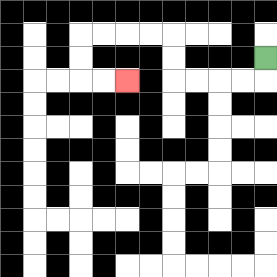{'start': '[11, 2]', 'end': '[5, 3]', 'path_directions': 'D,L,L,L,L,U,U,L,L,L,L,D,D,R,R', 'path_coordinates': '[[11, 2], [11, 3], [10, 3], [9, 3], [8, 3], [7, 3], [7, 2], [7, 1], [6, 1], [5, 1], [4, 1], [3, 1], [3, 2], [3, 3], [4, 3], [5, 3]]'}